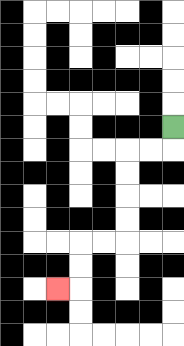{'start': '[7, 5]', 'end': '[2, 12]', 'path_directions': 'D,L,L,D,D,D,D,L,L,D,D,L', 'path_coordinates': '[[7, 5], [7, 6], [6, 6], [5, 6], [5, 7], [5, 8], [5, 9], [5, 10], [4, 10], [3, 10], [3, 11], [3, 12], [2, 12]]'}